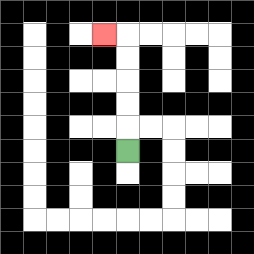{'start': '[5, 6]', 'end': '[4, 1]', 'path_directions': 'U,U,U,U,U,L', 'path_coordinates': '[[5, 6], [5, 5], [5, 4], [5, 3], [5, 2], [5, 1], [4, 1]]'}